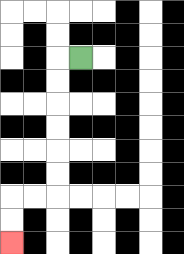{'start': '[3, 2]', 'end': '[0, 10]', 'path_directions': 'L,D,D,D,D,D,D,L,L,D,D', 'path_coordinates': '[[3, 2], [2, 2], [2, 3], [2, 4], [2, 5], [2, 6], [2, 7], [2, 8], [1, 8], [0, 8], [0, 9], [0, 10]]'}